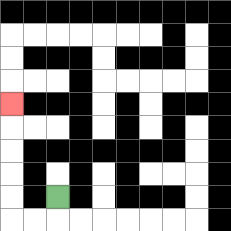{'start': '[2, 8]', 'end': '[0, 4]', 'path_directions': 'D,L,L,U,U,U,U,U', 'path_coordinates': '[[2, 8], [2, 9], [1, 9], [0, 9], [0, 8], [0, 7], [0, 6], [0, 5], [0, 4]]'}